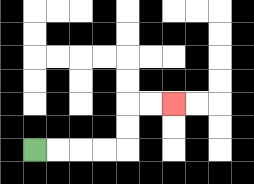{'start': '[1, 6]', 'end': '[7, 4]', 'path_directions': 'R,R,R,R,U,U,R,R', 'path_coordinates': '[[1, 6], [2, 6], [3, 6], [4, 6], [5, 6], [5, 5], [5, 4], [6, 4], [7, 4]]'}